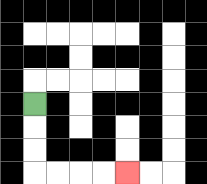{'start': '[1, 4]', 'end': '[5, 7]', 'path_directions': 'D,D,D,R,R,R,R', 'path_coordinates': '[[1, 4], [1, 5], [1, 6], [1, 7], [2, 7], [3, 7], [4, 7], [5, 7]]'}